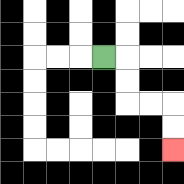{'start': '[4, 2]', 'end': '[7, 6]', 'path_directions': 'R,D,D,R,R,D,D', 'path_coordinates': '[[4, 2], [5, 2], [5, 3], [5, 4], [6, 4], [7, 4], [7, 5], [7, 6]]'}